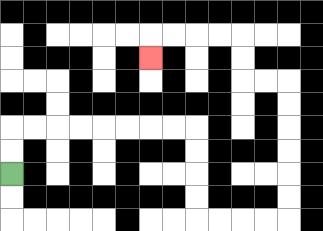{'start': '[0, 7]', 'end': '[6, 2]', 'path_directions': 'U,U,R,R,R,R,R,R,R,R,D,D,D,D,R,R,R,R,U,U,U,U,U,U,L,L,U,U,L,L,L,L,D', 'path_coordinates': '[[0, 7], [0, 6], [0, 5], [1, 5], [2, 5], [3, 5], [4, 5], [5, 5], [6, 5], [7, 5], [8, 5], [8, 6], [8, 7], [8, 8], [8, 9], [9, 9], [10, 9], [11, 9], [12, 9], [12, 8], [12, 7], [12, 6], [12, 5], [12, 4], [12, 3], [11, 3], [10, 3], [10, 2], [10, 1], [9, 1], [8, 1], [7, 1], [6, 1], [6, 2]]'}